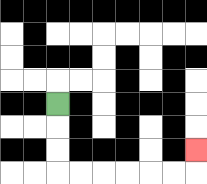{'start': '[2, 4]', 'end': '[8, 6]', 'path_directions': 'D,D,D,R,R,R,R,R,R,U', 'path_coordinates': '[[2, 4], [2, 5], [2, 6], [2, 7], [3, 7], [4, 7], [5, 7], [6, 7], [7, 7], [8, 7], [8, 6]]'}